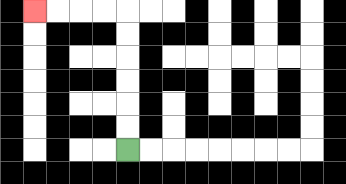{'start': '[5, 6]', 'end': '[1, 0]', 'path_directions': 'U,U,U,U,U,U,L,L,L,L', 'path_coordinates': '[[5, 6], [5, 5], [5, 4], [5, 3], [5, 2], [5, 1], [5, 0], [4, 0], [3, 0], [2, 0], [1, 0]]'}